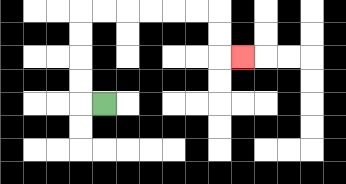{'start': '[4, 4]', 'end': '[10, 2]', 'path_directions': 'L,U,U,U,U,R,R,R,R,R,R,D,D,R', 'path_coordinates': '[[4, 4], [3, 4], [3, 3], [3, 2], [3, 1], [3, 0], [4, 0], [5, 0], [6, 0], [7, 0], [8, 0], [9, 0], [9, 1], [9, 2], [10, 2]]'}